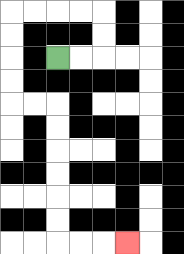{'start': '[2, 2]', 'end': '[5, 10]', 'path_directions': 'R,R,U,U,L,L,L,L,D,D,D,D,R,R,D,D,D,D,D,D,R,R,R', 'path_coordinates': '[[2, 2], [3, 2], [4, 2], [4, 1], [4, 0], [3, 0], [2, 0], [1, 0], [0, 0], [0, 1], [0, 2], [0, 3], [0, 4], [1, 4], [2, 4], [2, 5], [2, 6], [2, 7], [2, 8], [2, 9], [2, 10], [3, 10], [4, 10], [5, 10]]'}